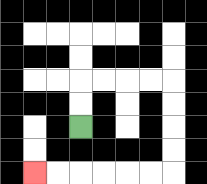{'start': '[3, 5]', 'end': '[1, 7]', 'path_directions': 'U,U,R,R,R,R,D,D,D,D,L,L,L,L,L,L', 'path_coordinates': '[[3, 5], [3, 4], [3, 3], [4, 3], [5, 3], [6, 3], [7, 3], [7, 4], [7, 5], [7, 6], [7, 7], [6, 7], [5, 7], [4, 7], [3, 7], [2, 7], [1, 7]]'}